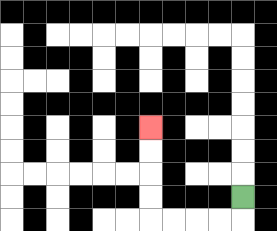{'start': '[10, 8]', 'end': '[6, 5]', 'path_directions': 'D,L,L,L,L,U,U,U,U', 'path_coordinates': '[[10, 8], [10, 9], [9, 9], [8, 9], [7, 9], [6, 9], [6, 8], [6, 7], [6, 6], [6, 5]]'}